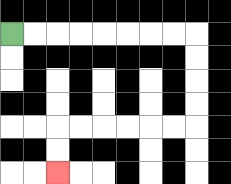{'start': '[0, 1]', 'end': '[2, 7]', 'path_directions': 'R,R,R,R,R,R,R,R,D,D,D,D,L,L,L,L,L,L,D,D', 'path_coordinates': '[[0, 1], [1, 1], [2, 1], [3, 1], [4, 1], [5, 1], [6, 1], [7, 1], [8, 1], [8, 2], [8, 3], [8, 4], [8, 5], [7, 5], [6, 5], [5, 5], [4, 5], [3, 5], [2, 5], [2, 6], [2, 7]]'}